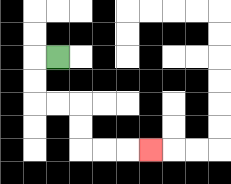{'start': '[2, 2]', 'end': '[6, 6]', 'path_directions': 'L,D,D,R,R,D,D,R,R,R', 'path_coordinates': '[[2, 2], [1, 2], [1, 3], [1, 4], [2, 4], [3, 4], [3, 5], [3, 6], [4, 6], [5, 6], [6, 6]]'}